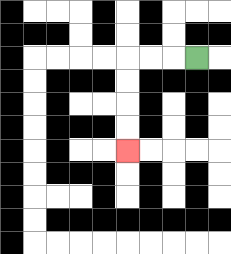{'start': '[8, 2]', 'end': '[5, 6]', 'path_directions': 'L,L,L,D,D,D,D', 'path_coordinates': '[[8, 2], [7, 2], [6, 2], [5, 2], [5, 3], [5, 4], [5, 5], [5, 6]]'}